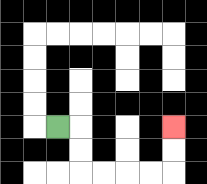{'start': '[2, 5]', 'end': '[7, 5]', 'path_directions': 'R,D,D,R,R,R,R,U,U', 'path_coordinates': '[[2, 5], [3, 5], [3, 6], [3, 7], [4, 7], [5, 7], [6, 7], [7, 7], [7, 6], [7, 5]]'}